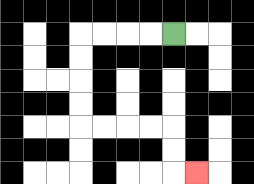{'start': '[7, 1]', 'end': '[8, 7]', 'path_directions': 'L,L,L,L,D,D,D,D,R,R,R,R,D,D,R', 'path_coordinates': '[[7, 1], [6, 1], [5, 1], [4, 1], [3, 1], [3, 2], [3, 3], [3, 4], [3, 5], [4, 5], [5, 5], [6, 5], [7, 5], [7, 6], [7, 7], [8, 7]]'}